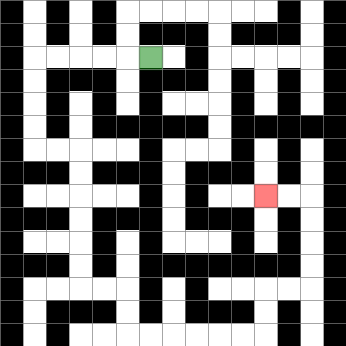{'start': '[6, 2]', 'end': '[11, 8]', 'path_directions': 'L,L,L,L,L,D,D,D,D,R,R,D,D,D,D,D,D,R,R,D,D,R,R,R,R,R,R,U,U,R,R,U,U,U,U,L,L', 'path_coordinates': '[[6, 2], [5, 2], [4, 2], [3, 2], [2, 2], [1, 2], [1, 3], [1, 4], [1, 5], [1, 6], [2, 6], [3, 6], [3, 7], [3, 8], [3, 9], [3, 10], [3, 11], [3, 12], [4, 12], [5, 12], [5, 13], [5, 14], [6, 14], [7, 14], [8, 14], [9, 14], [10, 14], [11, 14], [11, 13], [11, 12], [12, 12], [13, 12], [13, 11], [13, 10], [13, 9], [13, 8], [12, 8], [11, 8]]'}